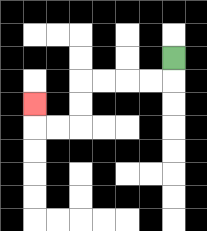{'start': '[7, 2]', 'end': '[1, 4]', 'path_directions': 'D,L,L,L,L,D,D,L,L,U', 'path_coordinates': '[[7, 2], [7, 3], [6, 3], [5, 3], [4, 3], [3, 3], [3, 4], [3, 5], [2, 5], [1, 5], [1, 4]]'}